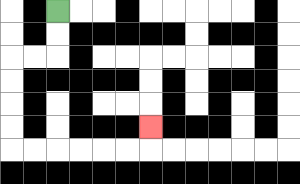{'start': '[2, 0]', 'end': '[6, 5]', 'path_directions': 'D,D,L,L,D,D,D,D,R,R,R,R,R,R,U', 'path_coordinates': '[[2, 0], [2, 1], [2, 2], [1, 2], [0, 2], [0, 3], [0, 4], [0, 5], [0, 6], [1, 6], [2, 6], [3, 6], [4, 6], [5, 6], [6, 6], [6, 5]]'}